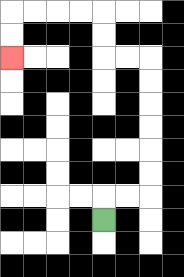{'start': '[4, 9]', 'end': '[0, 2]', 'path_directions': 'U,R,R,U,U,U,U,U,U,L,L,U,U,L,L,L,L,D,D', 'path_coordinates': '[[4, 9], [4, 8], [5, 8], [6, 8], [6, 7], [6, 6], [6, 5], [6, 4], [6, 3], [6, 2], [5, 2], [4, 2], [4, 1], [4, 0], [3, 0], [2, 0], [1, 0], [0, 0], [0, 1], [0, 2]]'}